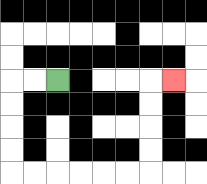{'start': '[2, 3]', 'end': '[7, 3]', 'path_directions': 'L,L,D,D,D,D,R,R,R,R,R,R,U,U,U,U,R', 'path_coordinates': '[[2, 3], [1, 3], [0, 3], [0, 4], [0, 5], [0, 6], [0, 7], [1, 7], [2, 7], [3, 7], [4, 7], [5, 7], [6, 7], [6, 6], [6, 5], [6, 4], [6, 3], [7, 3]]'}